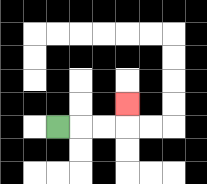{'start': '[2, 5]', 'end': '[5, 4]', 'path_directions': 'R,R,R,U', 'path_coordinates': '[[2, 5], [3, 5], [4, 5], [5, 5], [5, 4]]'}